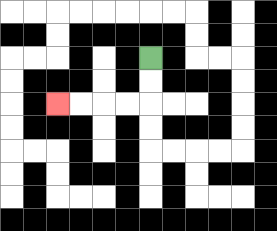{'start': '[6, 2]', 'end': '[2, 4]', 'path_directions': 'D,D,L,L,L,L', 'path_coordinates': '[[6, 2], [6, 3], [6, 4], [5, 4], [4, 4], [3, 4], [2, 4]]'}